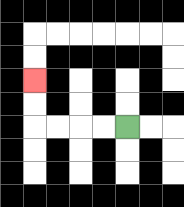{'start': '[5, 5]', 'end': '[1, 3]', 'path_directions': 'L,L,L,L,U,U', 'path_coordinates': '[[5, 5], [4, 5], [3, 5], [2, 5], [1, 5], [1, 4], [1, 3]]'}